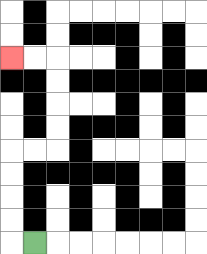{'start': '[1, 10]', 'end': '[0, 2]', 'path_directions': 'L,U,U,U,U,R,R,U,U,U,U,L,L', 'path_coordinates': '[[1, 10], [0, 10], [0, 9], [0, 8], [0, 7], [0, 6], [1, 6], [2, 6], [2, 5], [2, 4], [2, 3], [2, 2], [1, 2], [0, 2]]'}